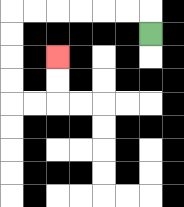{'start': '[6, 1]', 'end': '[2, 2]', 'path_directions': 'U,L,L,L,L,L,L,D,D,D,D,R,R,U,U', 'path_coordinates': '[[6, 1], [6, 0], [5, 0], [4, 0], [3, 0], [2, 0], [1, 0], [0, 0], [0, 1], [0, 2], [0, 3], [0, 4], [1, 4], [2, 4], [2, 3], [2, 2]]'}